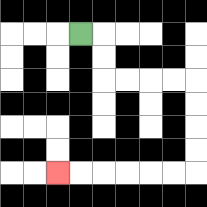{'start': '[3, 1]', 'end': '[2, 7]', 'path_directions': 'R,D,D,R,R,R,R,D,D,D,D,L,L,L,L,L,L', 'path_coordinates': '[[3, 1], [4, 1], [4, 2], [4, 3], [5, 3], [6, 3], [7, 3], [8, 3], [8, 4], [8, 5], [8, 6], [8, 7], [7, 7], [6, 7], [5, 7], [4, 7], [3, 7], [2, 7]]'}